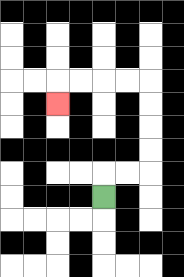{'start': '[4, 8]', 'end': '[2, 4]', 'path_directions': 'U,R,R,U,U,U,U,L,L,L,L,D', 'path_coordinates': '[[4, 8], [4, 7], [5, 7], [6, 7], [6, 6], [6, 5], [6, 4], [6, 3], [5, 3], [4, 3], [3, 3], [2, 3], [2, 4]]'}